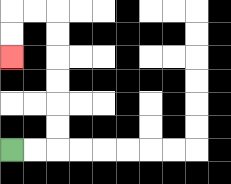{'start': '[0, 6]', 'end': '[0, 2]', 'path_directions': 'R,R,U,U,U,U,U,U,L,L,D,D', 'path_coordinates': '[[0, 6], [1, 6], [2, 6], [2, 5], [2, 4], [2, 3], [2, 2], [2, 1], [2, 0], [1, 0], [0, 0], [0, 1], [0, 2]]'}